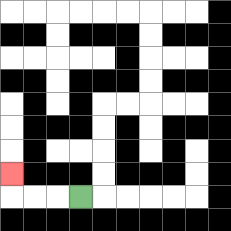{'start': '[3, 8]', 'end': '[0, 7]', 'path_directions': 'L,L,L,U', 'path_coordinates': '[[3, 8], [2, 8], [1, 8], [0, 8], [0, 7]]'}